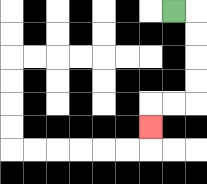{'start': '[7, 0]', 'end': '[6, 5]', 'path_directions': 'R,D,D,D,D,L,L,D', 'path_coordinates': '[[7, 0], [8, 0], [8, 1], [8, 2], [8, 3], [8, 4], [7, 4], [6, 4], [6, 5]]'}